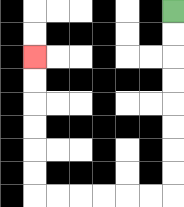{'start': '[7, 0]', 'end': '[1, 2]', 'path_directions': 'D,D,D,D,D,D,D,D,L,L,L,L,L,L,U,U,U,U,U,U', 'path_coordinates': '[[7, 0], [7, 1], [7, 2], [7, 3], [7, 4], [7, 5], [7, 6], [7, 7], [7, 8], [6, 8], [5, 8], [4, 8], [3, 8], [2, 8], [1, 8], [1, 7], [1, 6], [1, 5], [1, 4], [1, 3], [1, 2]]'}